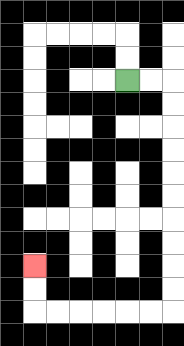{'start': '[5, 3]', 'end': '[1, 11]', 'path_directions': 'R,R,D,D,D,D,D,D,D,D,D,D,L,L,L,L,L,L,U,U', 'path_coordinates': '[[5, 3], [6, 3], [7, 3], [7, 4], [7, 5], [7, 6], [7, 7], [7, 8], [7, 9], [7, 10], [7, 11], [7, 12], [7, 13], [6, 13], [5, 13], [4, 13], [3, 13], [2, 13], [1, 13], [1, 12], [1, 11]]'}